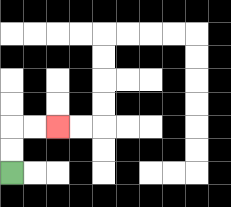{'start': '[0, 7]', 'end': '[2, 5]', 'path_directions': 'U,U,R,R', 'path_coordinates': '[[0, 7], [0, 6], [0, 5], [1, 5], [2, 5]]'}